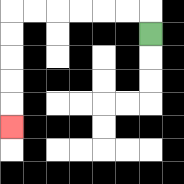{'start': '[6, 1]', 'end': '[0, 5]', 'path_directions': 'U,L,L,L,L,L,L,D,D,D,D,D', 'path_coordinates': '[[6, 1], [6, 0], [5, 0], [4, 0], [3, 0], [2, 0], [1, 0], [0, 0], [0, 1], [0, 2], [0, 3], [0, 4], [0, 5]]'}